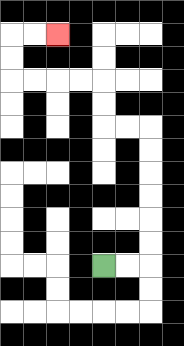{'start': '[4, 11]', 'end': '[2, 1]', 'path_directions': 'R,R,U,U,U,U,U,U,L,L,U,U,L,L,L,L,U,U,R,R', 'path_coordinates': '[[4, 11], [5, 11], [6, 11], [6, 10], [6, 9], [6, 8], [6, 7], [6, 6], [6, 5], [5, 5], [4, 5], [4, 4], [4, 3], [3, 3], [2, 3], [1, 3], [0, 3], [0, 2], [0, 1], [1, 1], [2, 1]]'}